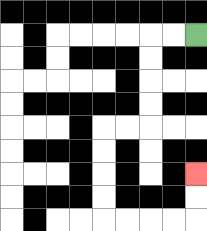{'start': '[8, 1]', 'end': '[8, 7]', 'path_directions': 'L,L,D,D,D,D,L,L,D,D,D,D,R,R,R,R,U,U', 'path_coordinates': '[[8, 1], [7, 1], [6, 1], [6, 2], [6, 3], [6, 4], [6, 5], [5, 5], [4, 5], [4, 6], [4, 7], [4, 8], [4, 9], [5, 9], [6, 9], [7, 9], [8, 9], [8, 8], [8, 7]]'}